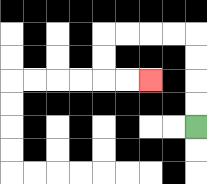{'start': '[8, 5]', 'end': '[6, 3]', 'path_directions': 'U,U,U,U,L,L,L,L,D,D,R,R', 'path_coordinates': '[[8, 5], [8, 4], [8, 3], [8, 2], [8, 1], [7, 1], [6, 1], [5, 1], [4, 1], [4, 2], [4, 3], [5, 3], [6, 3]]'}